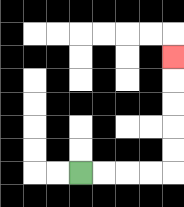{'start': '[3, 7]', 'end': '[7, 2]', 'path_directions': 'R,R,R,R,U,U,U,U,U', 'path_coordinates': '[[3, 7], [4, 7], [5, 7], [6, 7], [7, 7], [7, 6], [7, 5], [7, 4], [7, 3], [7, 2]]'}